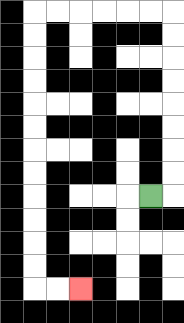{'start': '[6, 8]', 'end': '[3, 12]', 'path_directions': 'R,U,U,U,U,U,U,U,U,L,L,L,L,L,L,D,D,D,D,D,D,D,D,D,D,D,D,R,R', 'path_coordinates': '[[6, 8], [7, 8], [7, 7], [7, 6], [7, 5], [7, 4], [7, 3], [7, 2], [7, 1], [7, 0], [6, 0], [5, 0], [4, 0], [3, 0], [2, 0], [1, 0], [1, 1], [1, 2], [1, 3], [1, 4], [1, 5], [1, 6], [1, 7], [1, 8], [1, 9], [1, 10], [1, 11], [1, 12], [2, 12], [3, 12]]'}